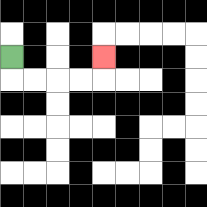{'start': '[0, 2]', 'end': '[4, 2]', 'path_directions': 'D,R,R,R,R,U', 'path_coordinates': '[[0, 2], [0, 3], [1, 3], [2, 3], [3, 3], [4, 3], [4, 2]]'}